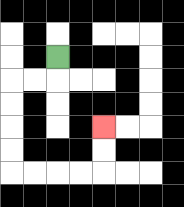{'start': '[2, 2]', 'end': '[4, 5]', 'path_directions': 'D,L,L,D,D,D,D,R,R,R,R,U,U', 'path_coordinates': '[[2, 2], [2, 3], [1, 3], [0, 3], [0, 4], [0, 5], [0, 6], [0, 7], [1, 7], [2, 7], [3, 7], [4, 7], [4, 6], [4, 5]]'}